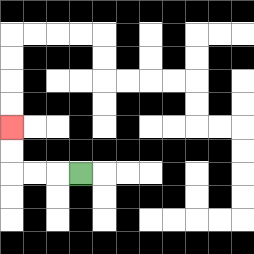{'start': '[3, 7]', 'end': '[0, 5]', 'path_directions': 'L,L,L,U,U', 'path_coordinates': '[[3, 7], [2, 7], [1, 7], [0, 7], [0, 6], [0, 5]]'}